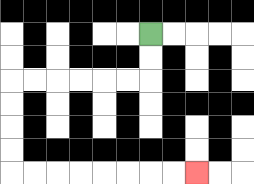{'start': '[6, 1]', 'end': '[8, 7]', 'path_directions': 'D,D,L,L,L,L,L,L,D,D,D,D,R,R,R,R,R,R,R,R', 'path_coordinates': '[[6, 1], [6, 2], [6, 3], [5, 3], [4, 3], [3, 3], [2, 3], [1, 3], [0, 3], [0, 4], [0, 5], [0, 6], [0, 7], [1, 7], [2, 7], [3, 7], [4, 7], [5, 7], [6, 7], [7, 7], [8, 7]]'}